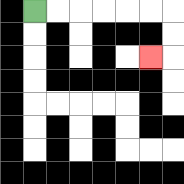{'start': '[1, 0]', 'end': '[6, 2]', 'path_directions': 'R,R,R,R,R,R,D,D,L', 'path_coordinates': '[[1, 0], [2, 0], [3, 0], [4, 0], [5, 0], [6, 0], [7, 0], [7, 1], [7, 2], [6, 2]]'}